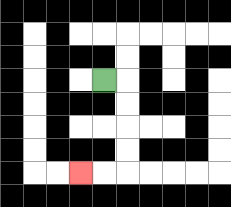{'start': '[4, 3]', 'end': '[3, 7]', 'path_directions': 'R,D,D,D,D,L,L', 'path_coordinates': '[[4, 3], [5, 3], [5, 4], [5, 5], [5, 6], [5, 7], [4, 7], [3, 7]]'}